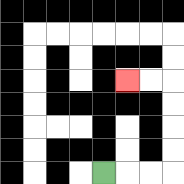{'start': '[4, 7]', 'end': '[5, 3]', 'path_directions': 'R,R,R,U,U,U,U,L,L', 'path_coordinates': '[[4, 7], [5, 7], [6, 7], [7, 7], [7, 6], [7, 5], [7, 4], [7, 3], [6, 3], [5, 3]]'}